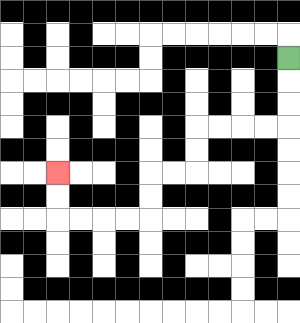{'start': '[12, 2]', 'end': '[2, 7]', 'path_directions': 'D,D,D,L,L,L,L,D,D,L,L,D,D,L,L,L,L,U,U', 'path_coordinates': '[[12, 2], [12, 3], [12, 4], [12, 5], [11, 5], [10, 5], [9, 5], [8, 5], [8, 6], [8, 7], [7, 7], [6, 7], [6, 8], [6, 9], [5, 9], [4, 9], [3, 9], [2, 9], [2, 8], [2, 7]]'}